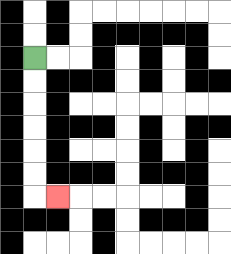{'start': '[1, 2]', 'end': '[2, 8]', 'path_directions': 'D,D,D,D,D,D,R', 'path_coordinates': '[[1, 2], [1, 3], [1, 4], [1, 5], [1, 6], [1, 7], [1, 8], [2, 8]]'}